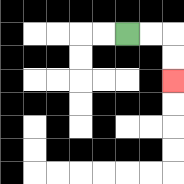{'start': '[5, 1]', 'end': '[7, 3]', 'path_directions': 'R,R,D,D', 'path_coordinates': '[[5, 1], [6, 1], [7, 1], [7, 2], [7, 3]]'}